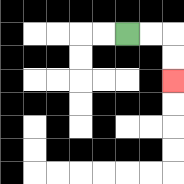{'start': '[5, 1]', 'end': '[7, 3]', 'path_directions': 'R,R,D,D', 'path_coordinates': '[[5, 1], [6, 1], [7, 1], [7, 2], [7, 3]]'}